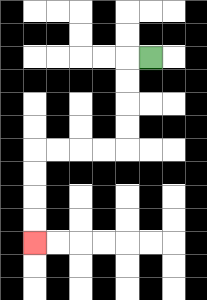{'start': '[6, 2]', 'end': '[1, 10]', 'path_directions': 'L,D,D,D,D,L,L,L,L,D,D,D,D', 'path_coordinates': '[[6, 2], [5, 2], [5, 3], [5, 4], [5, 5], [5, 6], [4, 6], [3, 6], [2, 6], [1, 6], [1, 7], [1, 8], [1, 9], [1, 10]]'}